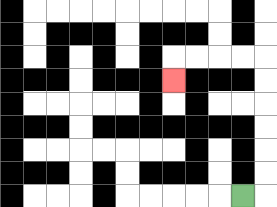{'start': '[10, 8]', 'end': '[7, 3]', 'path_directions': 'R,U,U,U,U,U,U,L,L,L,L,D', 'path_coordinates': '[[10, 8], [11, 8], [11, 7], [11, 6], [11, 5], [11, 4], [11, 3], [11, 2], [10, 2], [9, 2], [8, 2], [7, 2], [7, 3]]'}